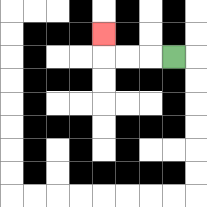{'start': '[7, 2]', 'end': '[4, 1]', 'path_directions': 'L,L,L,U', 'path_coordinates': '[[7, 2], [6, 2], [5, 2], [4, 2], [4, 1]]'}